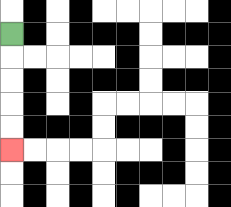{'start': '[0, 1]', 'end': '[0, 6]', 'path_directions': 'D,D,D,D,D', 'path_coordinates': '[[0, 1], [0, 2], [0, 3], [0, 4], [0, 5], [0, 6]]'}